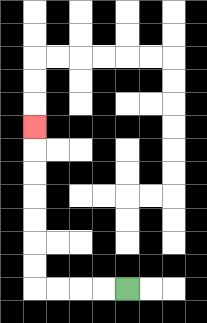{'start': '[5, 12]', 'end': '[1, 5]', 'path_directions': 'L,L,L,L,U,U,U,U,U,U,U', 'path_coordinates': '[[5, 12], [4, 12], [3, 12], [2, 12], [1, 12], [1, 11], [1, 10], [1, 9], [1, 8], [1, 7], [1, 6], [1, 5]]'}